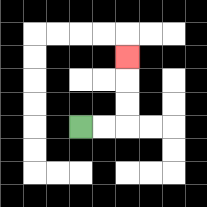{'start': '[3, 5]', 'end': '[5, 2]', 'path_directions': 'R,R,U,U,U', 'path_coordinates': '[[3, 5], [4, 5], [5, 5], [5, 4], [5, 3], [5, 2]]'}